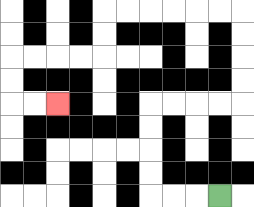{'start': '[9, 8]', 'end': '[2, 4]', 'path_directions': 'L,L,L,U,U,U,U,R,R,R,R,U,U,U,U,L,L,L,L,L,L,D,D,L,L,L,L,D,D,R,R', 'path_coordinates': '[[9, 8], [8, 8], [7, 8], [6, 8], [6, 7], [6, 6], [6, 5], [6, 4], [7, 4], [8, 4], [9, 4], [10, 4], [10, 3], [10, 2], [10, 1], [10, 0], [9, 0], [8, 0], [7, 0], [6, 0], [5, 0], [4, 0], [4, 1], [4, 2], [3, 2], [2, 2], [1, 2], [0, 2], [0, 3], [0, 4], [1, 4], [2, 4]]'}